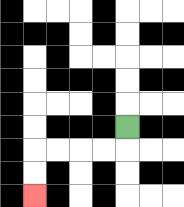{'start': '[5, 5]', 'end': '[1, 8]', 'path_directions': 'D,L,L,L,L,D,D', 'path_coordinates': '[[5, 5], [5, 6], [4, 6], [3, 6], [2, 6], [1, 6], [1, 7], [1, 8]]'}